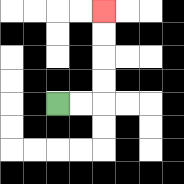{'start': '[2, 4]', 'end': '[4, 0]', 'path_directions': 'R,R,U,U,U,U', 'path_coordinates': '[[2, 4], [3, 4], [4, 4], [4, 3], [4, 2], [4, 1], [4, 0]]'}